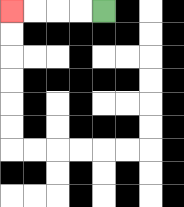{'start': '[4, 0]', 'end': '[0, 0]', 'path_directions': 'L,L,L,L', 'path_coordinates': '[[4, 0], [3, 0], [2, 0], [1, 0], [0, 0]]'}